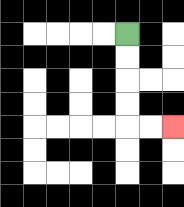{'start': '[5, 1]', 'end': '[7, 5]', 'path_directions': 'D,D,D,D,R,R', 'path_coordinates': '[[5, 1], [5, 2], [5, 3], [5, 4], [5, 5], [6, 5], [7, 5]]'}